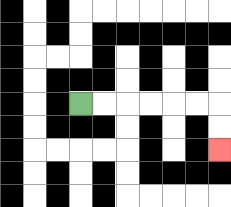{'start': '[3, 4]', 'end': '[9, 6]', 'path_directions': 'R,R,R,R,R,R,D,D', 'path_coordinates': '[[3, 4], [4, 4], [5, 4], [6, 4], [7, 4], [8, 4], [9, 4], [9, 5], [9, 6]]'}